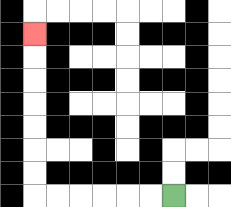{'start': '[7, 8]', 'end': '[1, 1]', 'path_directions': 'L,L,L,L,L,L,U,U,U,U,U,U,U', 'path_coordinates': '[[7, 8], [6, 8], [5, 8], [4, 8], [3, 8], [2, 8], [1, 8], [1, 7], [1, 6], [1, 5], [1, 4], [1, 3], [1, 2], [1, 1]]'}